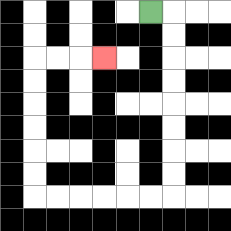{'start': '[6, 0]', 'end': '[4, 2]', 'path_directions': 'R,D,D,D,D,D,D,D,D,L,L,L,L,L,L,U,U,U,U,U,U,R,R,R', 'path_coordinates': '[[6, 0], [7, 0], [7, 1], [7, 2], [7, 3], [7, 4], [7, 5], [7, 6], [7, 7], [7, 8], [6, 8], [5, 8], [4, 8], [3, 8], [2, 8], [1, 8], [1, 7], [1, 6], [1, 5], [1, 4], [1, 3], [1, 2], [2, 2], [3, 2], [4, 2]]'}